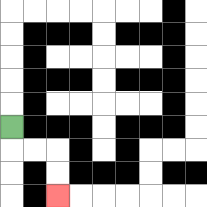{'start': '[0, 5]', 'end': '[2, 8]', 'path_directions': 'D,R,R,D,D', 'path_coordinates': '[[0, 5], [0, 6], [1, 6], [2, 6], [2, 7], [2, 8]]'}